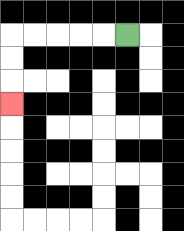{'start': '[5, 1]', 'end': '[0, 4]', 'path_directions': 'L,L,L,L,L,D,D,D', 'path_coordinates': '[[5, 1], [4, 1], [3, 1], [2, 1], [1, 1], [0, 1], [0, 2], [0, 3], [0, 4]]'}